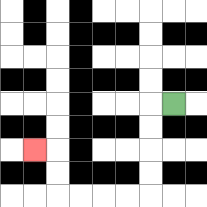{'start': '[7, 4]', 'end': '[1, 6]', 'path_directions': 'L,D,D,D,D,L,L,L,L,U,U,L', 'path_coordinates': '[[7, 4], [6, 4], [6, 5], [6, 6], [6, 7], [6, 8], [5, 8], [4, 8], [3, 8], [2, 8], [2, 7], [2, 6], [1, 6]]'}